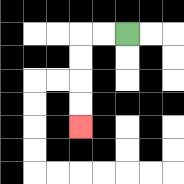{'start': '[5, 1]', 'end': '[3, 5]', 'path_directions': 'L,L,D,D,D,D', 'path_coordinates': '[[5, 1], [4, 1], [3, 1], [3, 2], [3, 3], [3, 4], [3, 5]]'}